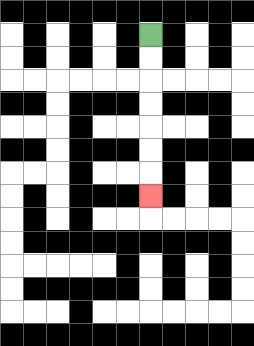{'start': '[6, 1]', 'end': '[6, 8]', 'path_directions': 'D,D,D,D,D,D,D', 'path_coordinates': '[[6, 1], [6, 2], [6, 3], [6, 4], [6, 5], [6, 6], [6, 7], [6, 8]]'}